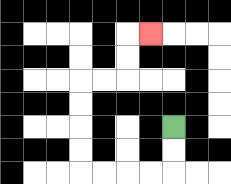{'start': '[7, 5]', 'end': '[6, 1]', 'path_directions': 'D,D,L,L,L,L,U,U,U,U,R,R,U,U,R', 'path_coordinates': '[[7, 5], [7, 6], [7, 7], [6, 7], [5, 7], [4, 7], [3, 7], [3, 6], [3, 5], [3, 4], [3, 3], [4, 3], [5, 3], [5, 2], [5, 1], [6, 1]]'}